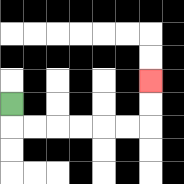{'start': '[0, 4]', 'end': '[6, 3]', 'path_directions': 'D,R,R,R,R,R,R,U,U', 'path_coordinates': '[[0, 4], [0, 5], [1, 5], [2, 5], [3, 5], [4, 5], [5, 5], [6, 5], [6, 4], [6, 3]]'}